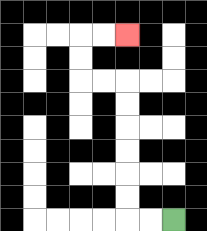{'start': '[7, 9]', 'end': '[5, 1]', 'path_directions': 'L,L,U,U,U,U,U,U,L,L,U,U,R,R', 'path_coordinates': '[[7, 9], [6, 9], [5, 9], [5, 8], [5, 7], [5, 6], [5, 5], [5, 4], [5, 3], [4, 3], [3, 3], [3, 2], [3, 1], [4, 1], [5, 1]]'}